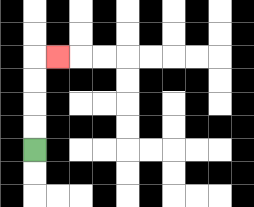{'start': '[1, 6]', 'end': '[2, 2]', 'path_directions': 'U,U,U,U,R', 'path_coordinates': '[[1, 6], [1, 5], [1, 4], [1, 3], [1, 2], [2, 2]]'}